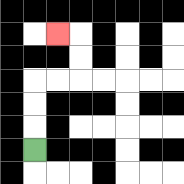{'start': '[1, 6]', 'end': '[2, 1]', 'path_directions': 'U,U,U,R,R,U,U,L', 'path_coordinates': '[[1, 6], [1, 5], [1, 4], [1, 3], [2, 3], [3, 3], [3, 2], [3, 1], [2, 1]]'}